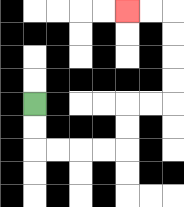{'start': '[1, 4]', 'end': '[5, 0]', 'path_directions': 'D,D,R,R,R,R,U,U,R,R,U,U,U,U,L,L', 'path_coordinates': '[[1, 4], [1, 5], [1, 6], [2, 6], [3, 6], [4, 6], [5, 6], [5, 5], [5, 4], [6, 4], [7, 4], [7, 3], [7, 2], [7, 1], [7, 0], [6, 0], [5, 0]]'}